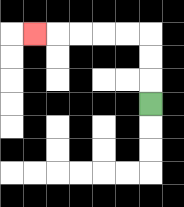{'start': '[6, 4]', 'end': '[1, 1]', 'path_directions': 'U,U,U,L,L,L,L,L', 'path_coordinates': '[[6, 4], [6, 3], [6, 2], [6, 1], [5, 1], [4, 1], [3, 1], [2, 1], [1, 1]]'}